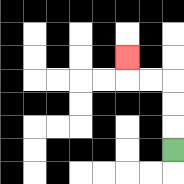{'start': '[7, 6]', 'end': '[5, 2]', 'path_directions': 'U,U,U,L,L,U', 'path_coordinates': '[[7, 6], [7, 5], [7, 4], [7, 3], [6, 3], [5, 3], [5, 2]]'}